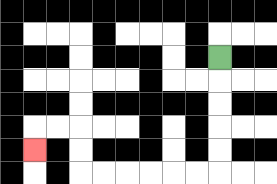{'start': '[9, 2]', 'end': '[1, 6]', 'path_directions': 'D,D,D,D,D,L,L,L,L,L,L,U,U,L,L,D', 'path_coordinates': '[[9, 2], [9, 3], [9, 4], [9, 5], [9, 6], [9, 7], [8, 7], [7, 7], [6, 7], [5, 7], [4, 7], [3, 7], [3, 6], [3, 5], [2, 5], [1, 5], [1, 6]]'}